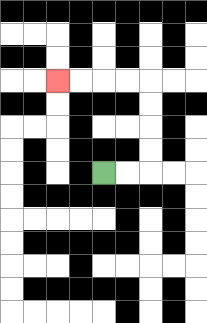{'start': '[4, 7]', 'end': '[2, 3]', 'path_directions': 'R,R,U,U,U,U,L,L,L,L', 'path_coordinates': '[[4, 7], [5, 7], [6, 7], [6, 6], [6, 5], [6, 4], [6, 3], [5, 3], [4, 3], [3, 3], [2, 3]]'}